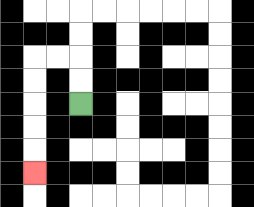{'start': '[3, 4]', 'end': '[1, 7]', 'path_directions': 'U,U,L,L,D,D,D,D,D', 'path_coordinates': '[[3, 4], [3, 3], [3, 2], [2, 2], [1, 2], [1, 3], [1, 4], [1, 5], [1, 6], [1, 7]]'}